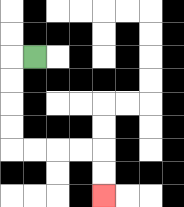{'start': '[1, 2]', 'end': '[4, 8]', 'path_directions': 'L,D,D,D,D,R,R,R,R,D,D', 'path_coordinates': '[[1, 2], [0, 2], [0, 3], [0, 4], [0, 5], [0, 6], [1, 6], [2, 6], [3, 6], [4, 6], [4, 7], [4, 8]]'}